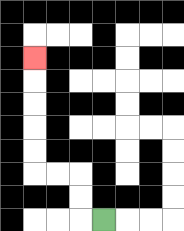{'start': '[4, 9]', 'end': '[1, 2]', 'path_directions': 'L,U,U,L,L,U,U,U,U,U', 'path_coordinates': '[[4, 9], [3, 9], [3, 8], [3, 7], [2, 7], [1, 7], [1, 6], [1, 5], [1, 4], [1, 3], [1, 2]]'}